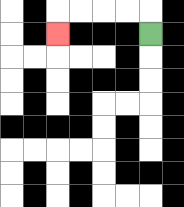{'start': '[6, 1]', 'end': '[2, 1]', 'path_directions': 'U,L,L,L,L,D', 'path_coordinates': '[[6, 1], [6, 0], [5, 0], [4, 0], [3, 0], [2, 0], [2, 1]]'}